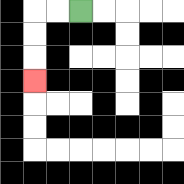{'start': '[3, 0]', 'end': '[1, 3]', 'path_directions': 'L,L,D,D,D', 'path_coordinates': '[[3, 0], [2, 0], [1, 0], [1, 1], [1, 2], [1, 3]]'}